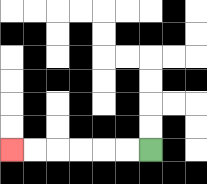{'start': '[6, 6]', 'end': '[0, 6]', 'path_directions': 'L,L,L,L,L,L', 'path_coordinates': '[[6, 6], [5, 6], [4, 6], [3, 6], [2, 6], [1, 6], [0, 6]]'}